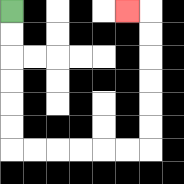{'start': '[0, 0]', 'end': '[5, 0]', 'path_directions': 'D,D,D,D,D,D,R,R,R,R,R,R,U,U,U,U,U,U,L', 'path_coordinates': '[[0, 0], [0, 1], [0, 2], [0, 3], [0, 4], [0, 5], [0, 6], [1, 6], [2, 6], [3, 6], [4, 6], [5, 6], [6, 6], [6, 5], [6, 4], [6, 3], [6, 2], [6, 1], [6, 0], [5, 0]]'}